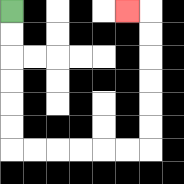{'start': '[0, 0]', 'end': '[5, 0]', 'path_directions': 'D,D,D,D,D,D,R,R,R,R,R,R,U,U,U,U,U,U,L', 'path_coordinates': '[[0, 0], [0, 1], [0, 2], [0, 3], [0, 4], [0, 5], [0, 6], [1, 6], [2, 6], [3, 6], [4, 6], [5, 6], [6, 6], [6, 5], [6, 4], [6, 3], [6, 2], [6, 1], [6, 0], [5, 0]]'}